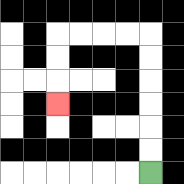{'start': '[6, 7]', 'end': '[2, 4]', 'path_directions': 'U,U,U,U,U,U,L,L,L,L,D,D,D', 'path_coordinates': '[[6, 7], [6, 6], [6, 5], [6, 4], [6, 3], [6, 2], [6, 1], [5, 1], [4, 1], [3, 1], [2, 1], [2, 2], [2, 3], [2, 4]]'}